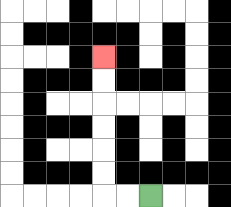{'start': '[6, 8]', 'end': '[4, 2]', 'path_directions': 'L,L,U,U,U,U,U,U', 'path_coordinates': '[[6, 8], [5, 8], [4, 8], [4, 7], [4, 6], [4, 5], [4, 4], [4, 3], [4, 2]]'}